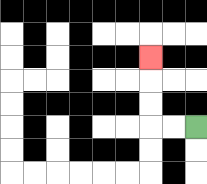{'start': '[8, 5]', 'end': '[6, 2]', 'path_directions': 'L,L,U,U,U', 'path_coordinates': '[[8, 5], [7, 5], [6, 5], [6, 4], [6, 3], [6, 2]]'}